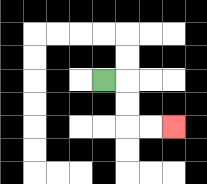{'start': '[4, 3]', 'end': '[7, 5]', 'path_directions': 'R,D,D,R,R', 'path_coordinates': '[[4, 3], [5, 3], [5, 4], [5, 5], [6, 5], [7, 5]]'}